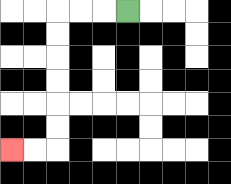{'start': '[5, 0]', 'end': '[0, 6]', 'path_directions': 'L,L,L,D,D,D,D,D,D,L,L', 'path_coordinates': '[[5, 0], [4, 0], [3, 0], [2, 0], [2, 1], [2, 2], [2, 3], [2, 4], [2, 5], [2, 6], [1, 6], [0, 6]]'}